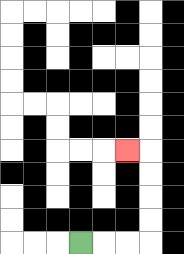{'start': '[3, 10]', 'end': '[5, 6]', 'path_directions': 'R,R,R,U,U,U,U,L', 'path_coordinates': '[[3, 10], [4, 10], [5, 10], [6, 10], [6, 9], [6, 8], [6, 7], [6, 6], [5, 6]]'}